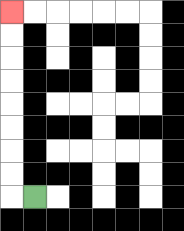{'start': '[1, 8]', 'end': '[0, 0]', 'path_directions': 'L,U,U,U,U,U,U,U,U', 'path_coordinates': '[[1, 8], [0, 8], [0, 7], [0, 6], [0, 5], [0, 4], [0, 3], [0, 2], [0, 1], [0, 0]]'}